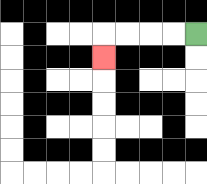{'start': '[8, 1]', 'end': '[4, 2]', 'path_directions': 'L,L,L,L,D', 'path_coordinates': '[[8, 1], [7, 1], [6, 1], [5, 1], [4, 1], [4, 2]]'}